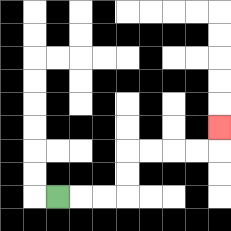{'start': '[2, 8]', 'end': '[9, 5]', 'path_directions': 'R,R,R,U,U,R,R,R,R,U', 'path_coordinates': '[[2, 8], [3, 8], [4, 8], [5, 8], [5, 7], [5, 6], [6, 6], [7, 6], [8, 6], [9, 6], [9, 5]]'}